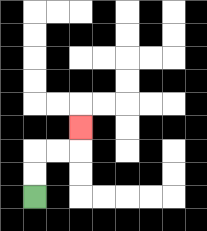{'start': '[1, 8]', 'end': '[3, 5]', 'path_directions': 'U,U,R,R,U', 'path_coordinates': '[[1, 8], [1, 7], [1, 6], [2, 6], [3, 6], [3, 5]]'}